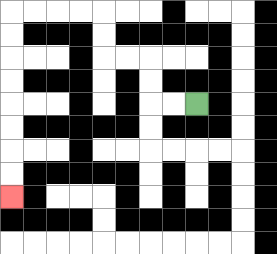{'start': '[8, 4]', 'end': '[0, 8]', 'path_directions': 'L,L,U,U,L,L,U,U,L,L,L,L,D,D,D,D,D,D,D,D', 'path_coordinates': '[[8, 4], [7, 4], [6, 4], [6, 3], [6, 2], [5, 2], [4, 2], [4, 1], [4, 0], [3, 0], [2, 0], [1, 0], [0, 0], [0, 1], [0, 2], [0, 3], [0, 4], [0, 5], [0, 6], [0, 7], [0, 8]]'}